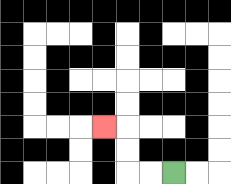{'start': '[7, 7]', 'end': '[4, 5]', 'path_directions': 'L,L,U,U,L', 'path_coordinates': '[[7, 7], [6, 7], [5, 7], [5, 6], [5, 5], [4, 5]]'}